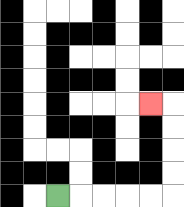{'start': '[2, 8]', 'end': '[6, 4]', 'path_directions': 'R,R,R,R,R,U,U,U,U,L', 'path_coordinates': '[[2, 8], [3, 8], [4, 8], [5, 8], [6, 8], [7, 8], [7, 7], [7, 6], [7, 5], [7, 4], [6, 4]]'}